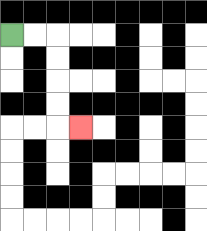{'start': '[0, 1]', 'end': '[3, 5]', 'path_directions': 'R,R,D,D,D,D,R', 'path_coordinates': '[[0, 1], [1, 1], [2, 1], [2, 2], [2, 3], [2, 4], [2, 5], [3, 5]]'}